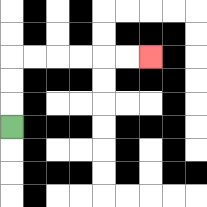{'start': '[0, 5]', 'end': '[6, 2]', 'path_directions': 'U,U,U,R,R,R,R,R,R', 'path_coordinates': '[[0, 5], [0, 4], [0, 3], [0, 2], [1, 2], [2, 2], [3, 2], [4, 2], [5, 2], [6, 2]]'}